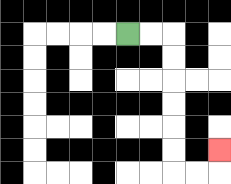{'start': '[5, 1]', 'end': '[9, 6]', 'path_directions': 'R,R,D,D,D,D,D,D,R,R,U', 'path_coordinates': '[[5, 1], [6, 1], [7, 1], [7, 2], [7, 3], [7, 4], [7, 5], [7, 6], [7, 7], [8, 7], [9, 7], [9, 6]]'}